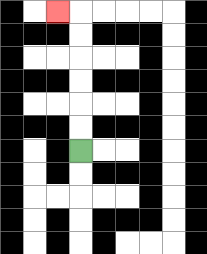{'start': '[3, 6]', 'end': '[2, 0]', 'path_directions': 'U,U,U,U,U,U,L', 'path_coordinates': '[[3, 6], [3, 5], [3, 4], [3, 3], [3, 2], [3, 1], [3, 0], [2, 0]]'}